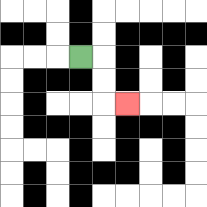{'start': '[3, 2]', 'end': '[5, 4]', 'path_directions': 'R,D,D,R', 'path_coordinates': '[[3, 2], [4, 2], [4, 3], [4, 4], [5, 4]]'}